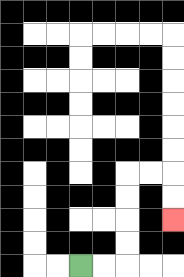{'start': '[3, 11]', 'end': '[7, 9]', 'path_directions': 'R,R,U,U,U,U,R,R,D,D', 'path_coordinates': '[[3, 11], [4, 11], [5, 11], [5, 10], [5, 9], [5, 8], [5, 7], [6, 7], [7, 7], [7, 8], [7, 9]]'}